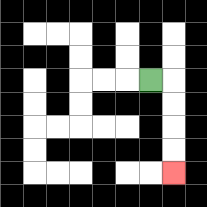{'start': '[6, 3]', 'end': '[7, 7]', 'path_directions': 'R,D,D,D,D', 'path_coordinates': '[[6, 3], [7, 3], [7, 4], [7, 5], [7, 6], [7, 7]]'}